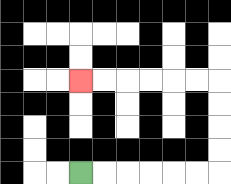{'start': '[3, 7]', 'end': '[3, 3]', 'path_directions': 'R,R,R,R,R,R,U,U,U,U,L,L,L,L,L,L', 'path_coordinates': '[[3, 7], [4, 7], [5, 7], [6, 7], [7, 7], [8, 7], [9, 7], [9, 6], [9, 5], [9, 4], [9, 3], [8, 3], [7, 3], [6, 3], [5, 3], [4, 3], [3, 3]]'}